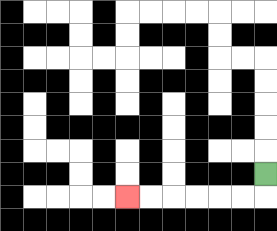{'start': '[11, 7]', 'end': '[5, 8]', 'path_directions': 'D,L,L,L,L,L,L', 'path_coordinates': '[[11, 7], [11, 8], [10, 8], [9, 8], [8, 8], [7, 8], [6, 8], [5, 8]]'}